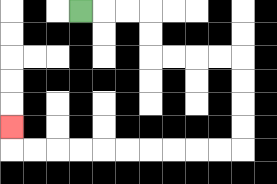{'start': '[3, 0]', 'end': '[0, 5]', 'path_directions': 'R,R,R,D,D,R,R,R,R,D,D,D,D,L,L,L,L,L,L,L,L,L,L,U', 'path_coordinates': '[[3, 0], [4, 0], [5, 0], [6, 0], [6, 1], [6, 2], [7, 2], [8, 2], [9, 2], [10, 2], [10, 3], [10, 4], [10, 5], [10, 6], [9, 6], [8, 6], [7, 6], [6, 6], [5, 6], [4, 6], [3, 6], [2, 6], [1, 6], [0, 6], [0, 5]]'}